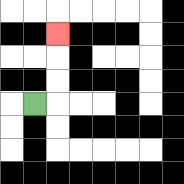{'start': '[1, 4]', 'end': '[2, 1]', 'path_directions': 'R,U,U,U', 'path_coordinates': '[[1, 4], [2, 4], [2, 3], [2, 2], [2, 1]]'}